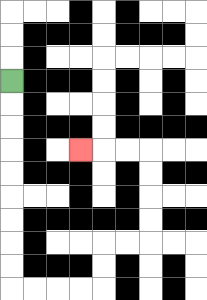{'start': '[0, 3]', 'end': '[3, 6]', 'path_directions': 'D,D,D,D,D,D,D,D,D,R,R,R,R,U,U,R,R,U,U,U,U,L,L,L', 'path_coordinates': '[[0, 3], [0, 4], [0, 5], [0, 6], [0, 7], [0, 8], [0, 9], [0, 10], [0, 11], [0, 12], [1, 12], [2, 12], [3, 12], [4, 12], [4, 11], [4, 10], [5, 10], [6, 10], [6, 9], [6, 8], [6, 7], [6, 6], [5, 6], [4, 6], [3, 6]]'}